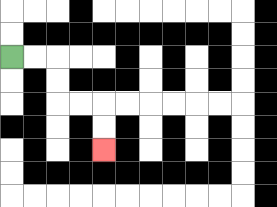{'start': '[0, 2]', 'end': '[4, 6]', 'path_directions': 'R,R,D,D,R,R,D,D', 'path_coordinates': '[[0, 2], [1, 2], [2, 2], [2, 3], [2, 4], [3, 4], [4, 4], [4, 5], [4, 6]]'}